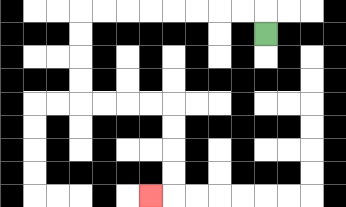{'start': '[11, 1]', 'end': '[6, 8]', 'path_directions': 'U,L,L,L,L,L,L,L,L,D,D,D,D,R,R,R,R,D,D,D,D,L', 'path_coordinates': '[[11, 1], [11, 0], [10, 0], [9, 0], [8, 0], [7, 0], [6, 0], [5, 0], [4, 0], [3, 0], [3, 1], [3, 2], [3, 3], [3, 4], [4, 4], [5, 4], [6, 4], [7, 4], [7, 5], [7, 6], [7, 7], [7, 8], [6, 8]]'}